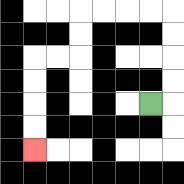{'start': '[6, 4]', 'end': '[1, 6]', 'path_directions': 'R,U,U,U,U,L,L,L,L,D,D,L,L,D,D,D,D', 'path_coordinates': '[[6, 4], [7, 4], [7, 3], [7, 2], [7, 1], [7, 0], [6, 0], [5, 0], [4, 0], [3, 0], [3, 1], [3, 2], [2, 2], [1, 2], [1, 3], [1, 4], [1, 5], [1, 6]]'}